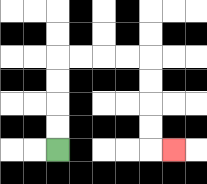{'start': '[2, 6]', 'end': '[7, 6]', 'path_directions': 'U,U,U,U,R,R,R,R,D,D,D,D,R', 'path_coordinates': '[[2, 6], [2, 5], [2, 4], [2, 3], [2, 2], [3, 2], [4, 2], [5, 2], [6, 2], [6, 3], [6, 4], [6, 5], [6, 6], [7, 6]]'}